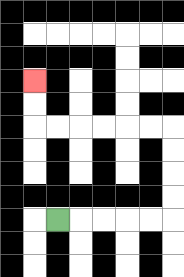{'start': '[2, 9]', 'end': '[1, 3]', 'path_directions': 'R,R,R,R,R,U,U,U,U,L,L,L,L,L,L,U,U', 'path_coordinates': '[[2, 9], [3, 9], [4, 9], [5, 9], [6, 9], [7, 9], [7, 8], [7, 7], [7, 6], [7, 5], [6, 5], [5, 5], [4, 5], [3, 5], [2, 5], [1, 5], [1, 4], [1, 3]]'}